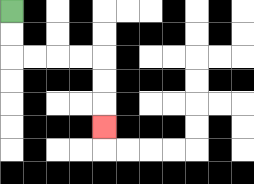{'start': '[0, 0]', 'end': '[4, 5]', 'path_directions': 'D,D,R,R,R,R,D,D,D', 'path_coordinates': '[[0, 0], [0, 1], [0, 2], [1, 2], [2, 2], [3, 2], [4, 2], [4, 3], [4, 4], [4, 5]]'}